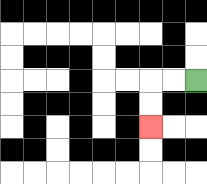{'start': '[8, 3]', 'end': '[6, 5]', 'path_directions': 'L,L,D,D', 'path_coordinates': '[[8, 3], [7, 3], [6, 3], [6, 4], [6, 5]]'}